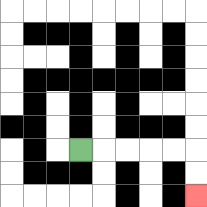{'start': '[3, 6]', 'end': '[8, 8]', 'path_directions': 'R,R,R,R,R,D,D', 'path_coordinates': '[[3, 6], [4, 6], [5, 6], [6, 6], [7, 6], [8, 6], [8, 7], [8, 8]]'}